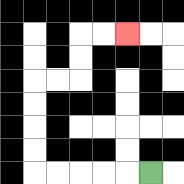{'start': '[6, 7]', 'end': '[5, 1]', 'path_directions': 'L,L,L,L,L,U,U,U,U,R,R,U,U,R,R', 'path_coordinates': '[[6, 7], [5, 7], [4, 7], [3, 7], [2, 7], [1, 7], [1, 6], [1, 5], [1, 4], [1, 3], [2, 3], [3, 3], [3, 2], [3, 1], [4, 1], [5, 1]]'}